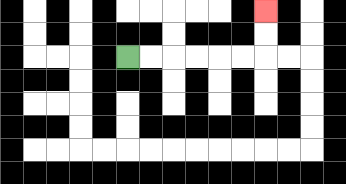{'start': '[5, 2]', 'end': '[11, 0]', 'path_directions': 'R,R,R,R,R,R,U,U', 'path_coordinates': '[[5, 2], [6, 2], [7, 2], [8, 2], [9, 2], [10, 2], [11, 2], [11, 1], [11, 0]]'}